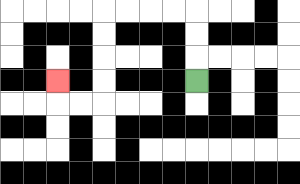{'start': '[8, 3]', 'end': '[2, 3]', 'path_directions': 'U,U,U,L,L,L,L,D,D,D,D,L,L,U', 'path_coordinates': '[[8, 3], [8, 2], [8, 1], [8, 0], [7, 0], [6, 0], [5, 0], [4, 0], [4, 1], [4, 2], [4, 3], [4, 4], [3, 4], [2, 4], [2, 3]]'}